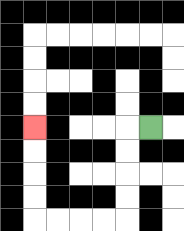{'start': '[6, 5]', 'end': '[1, 5]', 'path_directions': 'L,D,D,D,D,L,L,L,L,U,U,U,U', 'path_coordinates': '[[6, 5], [5, 5], [5, 6], [5, 7], [5, 8], [5, 9], [4, 9], [3, 9], [2, 9], [1, 9], [1, 8], [1, 7], [1, 6], [1, 5]]'}